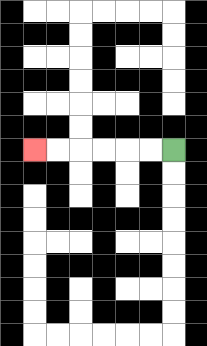{'start': '[7, 6]', 'end': '[1, 6]', 'path_directions': 'L,L,L,L,L,L', 'path_coordinates': '[[7, 6], [6, 6], [5, 6], [4, 6], [3, 6], [2, 6], [1, 6]]'}